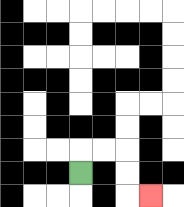{'start': '[3, 7]', 'end': '[6, 8]', 'path_directions': 'U,R,R,D,D,R', 'path_coordinates': '[[3, 7], [3, 6], [4, 6], [5, 6], [5, 7], [5, 8], [6, 8]]'}